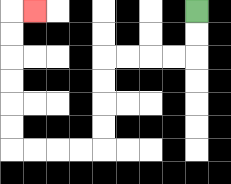{'start': '[8, 0]', 'end': '[1, 0]', 'path_directions': 'D,D,L,L,L,L,D,D,D,D,L,L,L,L,U,U,U,U,U,U,R', 'path_coordinates': '[[8, 0], [8, 1], [8, 2], [7, 2], [6, 2], [5, 2], [4, 2], [4, 3], [4, 4], [4, 5], [4, 6], [3, 6], [2, 6], [1, 6], [0, 6], [0, 5], [0, 4], [0, 3], [0, 2], [0, 1], [0, 0], [1, 0]]'}